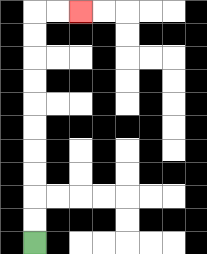{'start': '[1, 10]', 'end': '[3, 0]', 'path_directions': 'U,U,U,U,U,U,U,U,U,U,R,R', 'path_coordinates': '[[1, 10], [1, 9], [1, 8], [1, 7], [1, 6], [1, 5], [1, 4], [1, 3], [1, 2], [1, 1], [1, 0], [2, 0], [3, 0]]'}